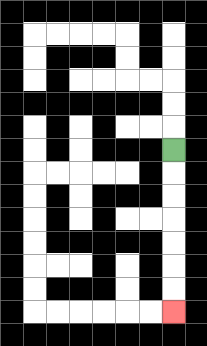{'start': '[7, 6]', 'end': '[7, 13]', 'path_directions': 'D,D,D,D,D,D,D', 'path_coordinates': '[[7, 6], [7, 7], [7, 8], [7, 9], [7, 10], [7, 11], [7, 12], [7, 13]]'}